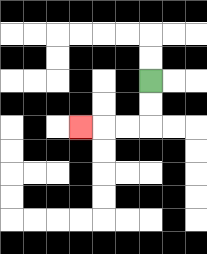{'start': '[6, 3]', 'end': '[3, 5]', 'path_directions': 'D,D,L,L,L', 'path_coordinates': '[[6, 3], [6, 4], [6, 5], [5, 5], [4, 5], [3, 5]]'}